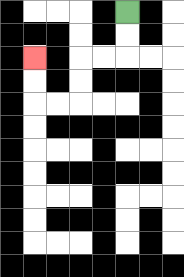{'start': '[5, 0]', 'end': '[1, 2]', 'path_directions': 'D,D,L,L,D,D,L,L,U,U', 'path_coordinates': '[[5, 0], [5, 1], [5, 2], [4, 2], [3, 2], [3, 3], [3, 4], [2, 4], [1, 4], [1, 3], [1, 2]]'}